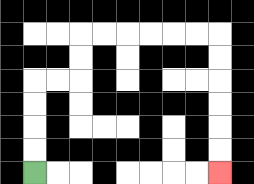{'start': '[1, 7]', 'end': '[9, 7]', 'path_directions': 'U,U,U,U,R,R,U,U,R,R,R,R,R,R,D,D,D,D,D,D', 'path_coordinates': '[[1, 7], [1, 6], [1, 5], [1, 4], [1, 3], [2, 3], [3, 3], [3, 2], [3, 1], [4, 1], [5, 1], [6, 1], [7, 1], [8, 1], [9, 1], [9, 2], [9, 3], [9, 4], [9, 5], [9, 6], [9, 7]]'}